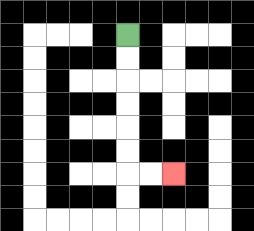{'start': '[5, 1]', 'end': '[7, 7]', 'path_directions': 'D,D,D,D,D,D,R,R', 'path_coordinates': '[[5, 1], [5, 2], [5, 3], [5, 4], [5, 5], [5, 6], [5, 7], [6, 7], [7, 7]]'}